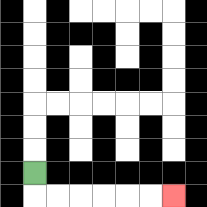{'start': '[1, 7]', 'end': '[7, 8]', 'path_directions': 'D,R,R,R,R,R,R', 'path_coordinates': '[[1, 7], [1, 8], [2, 8], [3, 8], [4, 8], [5, 8], [6, 8], [7, 8]]'}